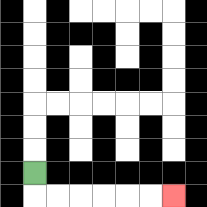{'start': '[1, 7]', 'end': '[7, 8]', 'path_directions': 'D,R,R,R,R,R,R', 'path_coordinates': '[[1, 7], [1, 8], [2, 8], [3, 8], [4, 8], [5, 8], [6, 8], [7, 8]]'}